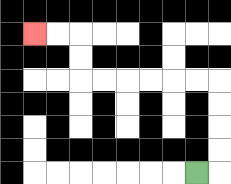{'start': '[8, 7]', 'end': '[1, 1]', 'path_directions': 'R,U,U,U,U,L,L,L,L,L,L,U,U,L,L', 'path_coordinates': '[[8, 7], [9, 7], [9, 6], [9, 5], [9, 4], [9, 3], [8, 3], [7, 3], [6, 3], [5, 3], [4, 3], [3, 3], [3, 2], [3, 1], [2, 1], [1, 1]]'}